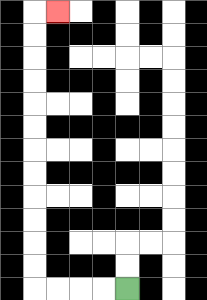{'start': '[5, 12]', 'end': '[2, 0]', 'path_directions': 'L,L,L,L,U,U,U,U,U,U,U,U,U,U,U,U,R', 'path_coordinates': '[[5, 12], [4, 12], [3, 12], [2, 12], [1, 12], [1, 11], [1, 10], [1, 9], [1, 8], [1, 7], [1, 6], [1, 5], [1, 4], [1, 3], [1, 2], [1, 1], [1, 0], [2, 0]]'}